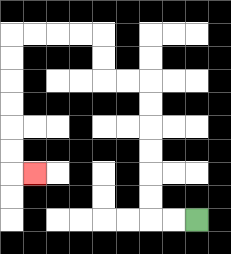{'start': '[8, 9]', 'end': '[1, 7]', 'path_directions': 'L,L,U,U,U,U,U,U,L,L,U,U,L,L,L,L,D,D,D,D,D,D,R', 'path_coordinates': '[[8, 9], [7, 9], [6, 9], [6, 8], [6, 7], [6, 6], [6, 5], [6, 4], [6, 3], [5, 3], [4, 3], [4, 2], [4, 1], [3, 1], [2, 1], [1, 1], [0, 1], [0, 2], [0, 3], [0, 4], [0, 5], [0, 6], [0, 7], [1, 7]]'}